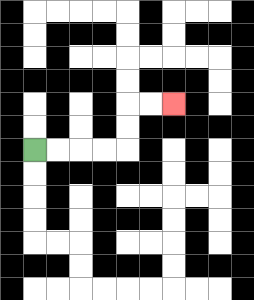{'start': '[1, 6]', 'end': '[7, 4]', 'path_directions': 'R,R,R,R,U,U,R,R', 'path_coordinates': '[[1, 6], [2, 6], [3, 6], [4, 6], [5, 6], [5, 5], [5, 4], [6, 4], [7, 4]]'}